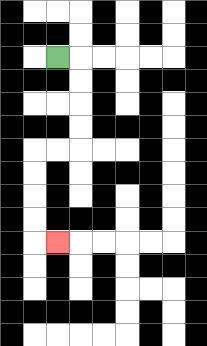{'start': '[2, 2]', 'end': '[2, 10]', 'path_directions': 'R,D,D,D,D,L,L,D,D,D,D,R', 'path_coordinates': '[[2, 2], [3, 2], [3, 3], [3, 4], [3, 5], [3, 6], [2, 6], [1, 6], [1, 7], [1, 8], [1, 9], [1, 10], [2, 10]]'}